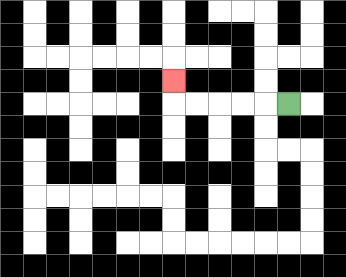{'start': '[12, 4]', 'end': '[7, 3]', 'path_directions': 'L,L,L,L,L,U', 'path_coordinates': '[[12, 4], [11, 4], [10, 4], [9, 4], [8, 4], [7, 4], [7, 3]]'}